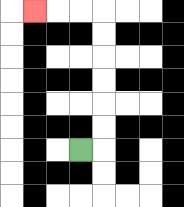{'start': '[3, 6]', 'end': '[1, 0]', 'path_directions': 'R,U,U,U,U,U,U,L,L,L', 'path_coordinates': '[[3, 6], [4, 6], [4, 5], [4, 4], [4, 3], [4, 2], [4, 1], [4, 0], [3, 0], [2, 0], [1, 0]]'}